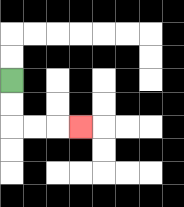{'start': '[0, 3]', 'end': '[3, 5]', 'path_directions': 'D,D,R,R,R', 'path_coordinates': '[[0, 3], [0, 4], [0, 5], [1, 5], [2, 5], [3, 5]]'}